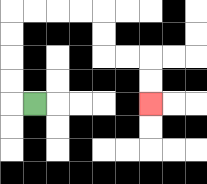{'start': '[1, 4]', 'end': '[6, 4]', 'path_directions': 'L,U,U,U,U,R,R,R,R,D,D,R,R,D,D', 'path_coordinates': '[[1, 4], [0, 4], [0, 3], [0, 2], [0, 1], [0, 0], [1, 0], [2, 0], [3, 0], [4, 0], [4, 1], [4, 2], [5, 2], [6, 2], [6, 3], [6, 4]]'}